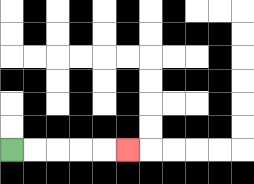{'start': '[0, 6]', 'end': '[5, 6]', 'path_directions': 'R,R,R,R,R', 'path_coordinates': '[[0, 6], [1, 6], [2, 6], [3, 6], [4, 6], [5, 6]]'}